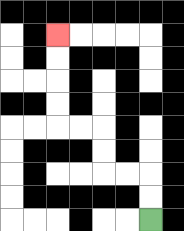{'start': '[6, 9]', 'end': '[2, 1]', 'path_directions': 'U,U,L,L,U,U,L,L,U,U,U,U', 'path_coordinates': '[[6, 9], [6, 8], [6, 7], [5, 7], [4, 7], [4, 6], [4, 5], [3, 5], [2, 5], [2, 4], [2, 3], [2, 2], [2, 1]]'}